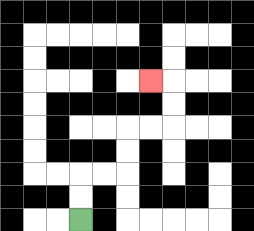{'start': '[3, 9]', 'end': '[6, 3]', 'path_directions': 'U,U,R,R,U,U,R,R,U,U,L', 'path_coordinates': '[[3, 9], [3, 8], [3, 7], [4, 7], [5, 7], [5, 6], [5, 5], [6, 5], [7, 5], [7, 4], [7, 3], [6, 3]]'}